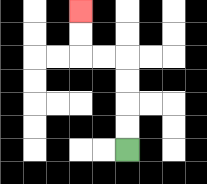{'start': '[5, 6]', 'end': '[3, 0]', 'path_directions': 'U,U,U,U,L,L,U,U', 'path_coordinates': '[[5, 6], [5, 5], [5, 4], [5, 3], [5, 2], [4, 2], [3, 2], [3, 1], [3, 0]]'}